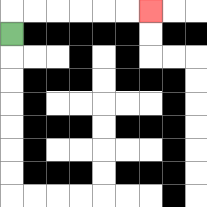{'start': '[0, 1]', 'end': '[6, 0]', 'path_directions': 'U,R,R,R,R,R,R', 'path_coordinates': '[[0, 1], [0, 0], [1, 0], [2, 0], [3, 0], [4, 0], [5, 0], [6, 0]]'}